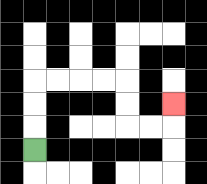{'start': '[1, 6]', 'end': '[7, 4]', 'path_directions': 'U,U,U,R,R,R,R,D,D,R,R,U', 'path_coordinates': '[[1, 6], [1, 5], [1, 4], [1, 3], [2, 3], [3, 3], [4, 3], [5, 3], [5, 4], [5, 5], [6, 5], [7, 5], [7, 4]]'}